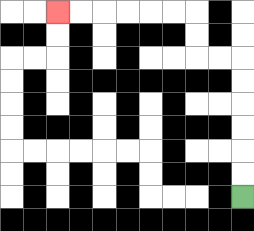{'start': '[10, 8]', 'end': '[2, 0]', 'path_directions': 'U,U,U,U,U,U,L,L,U,U,L,L,L,L,L,L', 'path_coordinates': '[[10, 8], [10, 7], [10, 6], [10, 5], [10, 4], [10, 3], [10, 2], [9, 2], [8, 2], [8, 1], [8, 0], [7, 0], [6, 0], [5, 0], [4, 0], [3, 0], [2, 0]]'}